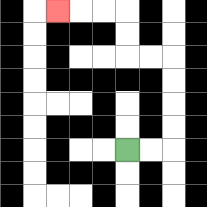{'start': '[5, 6]', 'end': '[2, 0]', 'path_directions': 'R,R,U,U,U,U,L,L,U,U,L,L,L', 'path_coordinates': '[[5, 6], [6, 6], [7, 6], [7, 5], [7, 4], [7, 3], [7, 2], [6, 2], [5, 2], [5, 1], [5, 0], [4, 0], [3, 0], [2, 0]]'}